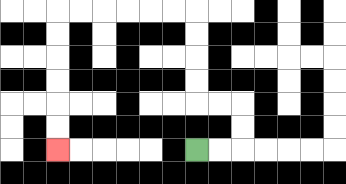{'start': '[8, 6]', 'end': '[2, 6]', 'path_directions': 'R,R,U,U,L,L,U,U,U,U,L,L,L,L,L,L,D,D,D,D,D,D', 'path_coordinates': '[[8, 6], [9, 6], [10, 6], [10, 5], [10, 4], [9, 4], [8, 4], [8, 3], [8, 2], [8, 1], [8, 0], [7, 0], [6, 0], [5, 0], [4, 0], [3, 0], [2, 0], [2, 1], [2, 2], [2, 3], [2, 4], [2, 5], [2, 6]]'}